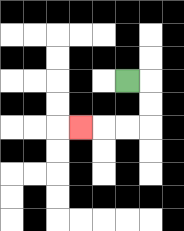{'start': '[5, 3]', 'end': '[3, 5]', 'path_directions': 'R,D,D,L,L,L', 'path_coordinates': '[[5, 3], [6, 3], [6, 4], [6, 5], [5, 5], [4, 5], [3, 5]]'}